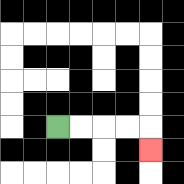{'start': '[2, 5]', 'end': '[6, 6]', 'path_directions': 'R,R,R,R,D', 'path_coordinates': '[[2, 5], [3, 5], [4, 5], [5, 5], [6, 5], [6, 6]]'}